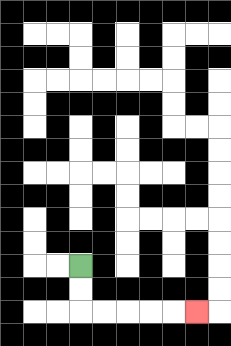{'start': '[3, 11]', 'end': '[8, 13]', 'path_directions': 'D,D,R,R,R,R,R', 'path_coordinates': '[[3, 11], [3, 12], [3, 13], [4, 13], [5, 13], [6, 13], [7, 13], [8, 13]]'}